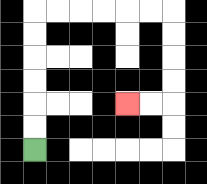{'start': '[1, 6]', 'end': '[5, 4]', 'path_directions': 'U,U,U,U,U,U,R,R,R,R,R,R,D,D,D,D,L,L', 'path_coordinates': '[[1, 6], [1, 5], [1, 4], [1, 3], [1, 2], [1, 1], [1, 0], [2, 0], [3, 0], [4, 0], [5, 0], [6, 0], [7, 0], [7, 1], [7, 2], [7, 3], [7, 4], [6, 4], [5, 4]]'}